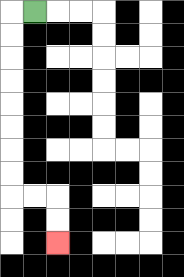{'start': '[1, 0]', 'end': '[2, 10]', 'path_directions': 'L,D,D,D,D,D,D,D,D,R,R,D,D', 'path_coordinates': '[[1, 0], [0, 0], [0, 1], [0, 2], [0, 3], [0, 4], [0, 5], [0, 6], [0, 7], [0, 8], [1, 8], [2, 8], [2, 9], [2, 10]]'}